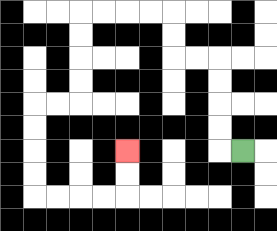{'start': '[10, 6]', 'end': '[5, 6]', 'path_directions': 'L,U,U,U,U,L,L,U,U,L,L,L,L,D,D,D,D,L,L,D,D,D,D,R,R,R,R,U,U', 'path_coordinates': '[[10, 6], [9, 6], [9, 5], [9, 4], [9, 3], [9, 2], [8, 2], [7, 2], [7, 1], [7, 0], [6, 0], [5, 0], [4, 0], [3, 0], [3, 1], [3, 2], [3, 3], [3, 4], [2, 4], [1, 4], [1, 5], [1, 6], [1, 7], [1, 8], [2, 8], [3, 8], [4, 8], [5, 8], [5, 7], [5, 6]]'}